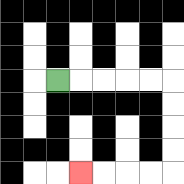{'start': '[2, 3]', 'end': '[3, 7]', 'path_directions': 'R,R,R,R,R,D,D,D,D,L,L,L,L', 'path_coordinates': '[[2, 3], [3, 3], [4, 3], [5, 3], [6, 3], [7, 3], [7, 4], [7, 5], [7, 6], [7, 7], [6, 7], [5, 7], [4, 7], [3, 7]]'}